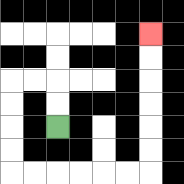{'start': '[2, 5]', 'end': '[6, 1]', 'path_directions': 'U,U,L,L,D,D,D,D,R,R,R,R,R,R,U,U,U,U,U,U', 'path_coordinates': '[[2, 5], [2, 4], [2, 3], [1, 3], [0, 3], [0, 4], [0, 5], [0, 6], [0, 7], [1, 7], [2, 7], [3, 7], [4, 7], [5, 7], [6, 7], [6, 6], [6, 5], [6, 4], [6, 3], [6, 2], [6, 1]]'}